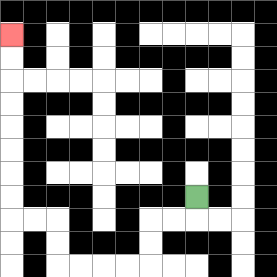{'start': '[8, 8]', 'end': '[0, 1]', 'path_directions': 'D,L,L,D,D,L,L,L,L,U,U,L,L,U,U,U,U,U,U,U,U', 'path_coordinates': '[[8, 8], [8, 9], [7, 9], [6, 9], [6, 10], [6, 11], [5, 11], [4, 11], [3, 11], [2, 11], [2, 10], [2, 9], [1, 9], [0, 9], [0, 8], [0, 7], [0, 6], [0, 5], [0, 4], [0, 3], [0, 2], [0, 1]]'}